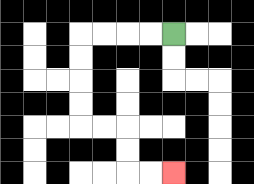{'start': '[7, 1]', 'end': '[7, 7]', 'path_directions': 'L,L,L,L,D,D,D,D,R,R,D,D,R,R', 'path_coordinates': '[[7, 1], [6, 1], [5, 1], [4, 1], [3, 1], [3, 2], [3, 3], [3, 4], [3, 5], [4, 5], [5, 5], [5, 6], [5, 7], [6, 7], [7, 7]]'}